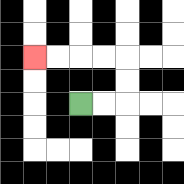{'start': '[3, 4]', 'end': '[1, 2]', 'path_directions': 'R,R,U,U,L,L,L,L', 'path_coordinates': '[[3, 4], [4, 4], [5, 4], [5, 3], [5, 2], [4, 2], [3, 2], [2, 2], [1, 2]]'}